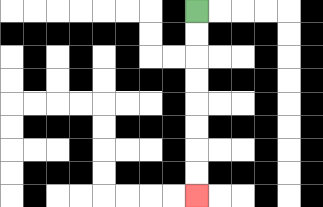{'start': '[8, 0]', 'end': '[8, 8]', 'path_directions': 'D,D,D,D,D,D,D,D', 'path_coordinates': '[[8, 0], [8, 1], [8, 2], [8, 3], [8, 4], [8, 5], [8, 6], [8, 7], [8, 8]]'}